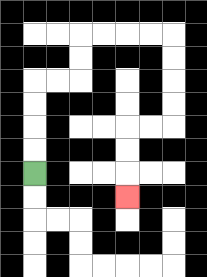{'start': '[1, 7]', 'end': '[5, 8]', 'path_directions': 'U,U,U,U,R,R,U,U,R,R,R,R,D,D,D,D,L,L,D,D,D', 'path_coordinates': '[[1, 7], [1, 6], [1, 5], [1, 4], [1, 3], [2, 3], [3, 3], [3, 2], [3, 1], [4, 1], [5, 1], [6, 1], [7, 1], [7, 2], [7, 3], [7, 4], [7, 5], [6, 5], [5, 5], [5, 6], [5, 7], [5, 8]]'}